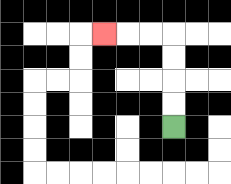{'start': '[7, 5]', 'end': '[4, 1]', 'path_directions': 'U,U,U,U,L,L,L', 'path_coordinates': '[[7, 5], [7, 4], [7, 3], [7, 2], [7, 1], [6, 1], [5, 1], [4, 1]]'}